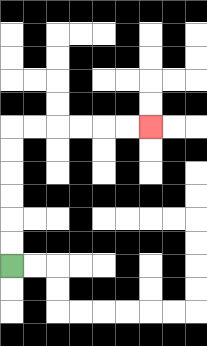{'start': '[0, 11]', 'end': '[6, 5]', 'path_directions': 'U,U,U,U,U,U,R,R,R,R,R,R', 'path_coordinates': '[[0, 11], [0, 10], [0, 9], [0, 8], [0, 7], [0, 6], [0, 5], [1, 5], [2, 5], [3, 5], [4, 5], [5, 5], [6, 5]]'}